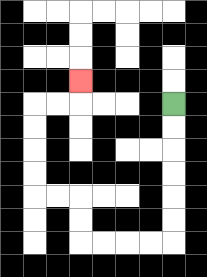{'start': '[7, 4]', 'end': '[3, 3]', 'path_directions': 'D,D,D,D,D,D,L,L,L,L,U,U,L,L,U,U,U,U,R,R,U', 'path_coordinates': '[[7, 4], [7, 5], [7, 6], [7, 7], [7, 8], [7, 9], [7, 10], [6, 10], [5, 10], [4, 10], [3, 10], [3, 9], [3, 8], [2, 8], [1, 8], [1, 7], [1, 6], [1, 5], [1, 4], [2, 4], [3, 4], [3, 3]]'}